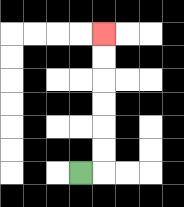{'start': '[3, 7]', 'end': '[4, 1]', 'path_directions': 'R,U,U,U,U,U,U', 'path_coordinates': '[[3, 7], [4, 7], [4, 6], [4, 5], [4, 4], [4, 3], [4, 2], [4, 1]]'}